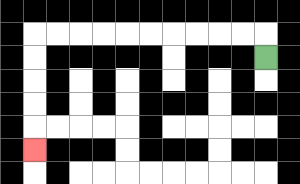{'start': '[11, 2]', 'end': '[1, 6]', 'path_directions': 'U,L,L,L,L,L,L,L,L,L,L,D,D,D,D,D', 'path_coordinates': '[[11, 2], [11, 1], [10, 1], [9, 1], [8, 1], [7, 1], [6, 1], [5, 1], [4, 1], [3, 1], [2, 1], [1, 1], [1, 2], [1, 3], [1, 4], [1, 5], [1, 6]]'}